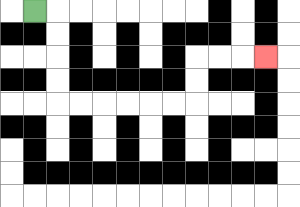{'start': '[1, 0]', 'end': '[11, 2]', 'path_directions': 'R,D,D,D,D,R,R,R,R,R,R,U,U,R,R,R', 'path_coordinates': '[[1, 0], [2, 0], [2, 1], [2, 2], [2, 3], [2, 4], [3, 4], [4, 4], [5, 4], [6, 4], [7, 4], [8, 4], [8, 3], [8, 2], [9, 2], [10, 2], [11, 2]]'}